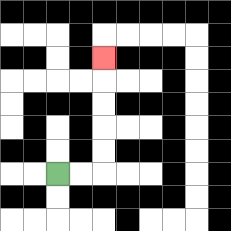{'start': '[2, 7]', 'end': '[4, 2]', 'path_directions': 'R,R,U,U,U,U,U', 'path_coordinates': '[[2, 7], [3, 7], [4, 7], [4, 6], [4, 5], [4, 4], [4, 3], [4, 2]]'}